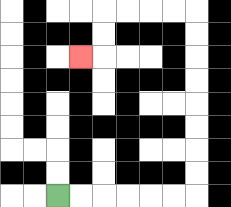{'start': '[2, 8]', 'end': '[3, 2]', 'path_directions': 'R,R,R,R,R,R,U,U,U,U,U,U,U,U,L,L,L,L,D,D,L', 'path_coordinates': '[[2, 8], [3, 8], [4, 8], [5, 8], [6, 8], [7, 8], [8, 8], [8, 7], [8, 6], [8, 5], [8, 4], [8, 3], [8, 2], [8, 1], [8, 0], [7, 0], [6, 0], [5, 0], [4, 0], [4, 1], [4, 2], [3, 2]]'}